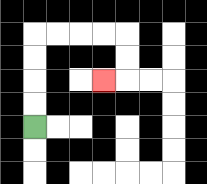{'start': '[1, 5]', 'end': '[4, 3]', 'path_directions': 'U,U,U,U,R,R,R,R,D,D,L', 'path_coordinates': '[[1, 5], [1, 4], [1, 3], [1, 2], [1, 1], [2, 1], [3, 1], [4, 1], [5, 1], [5, 2], [5, 3], [4, 3]]'}